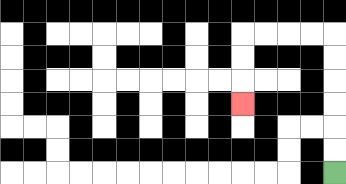{'start': '[14, 7]', 'end': '[10, 4]', 'path_directions': 'U,U,U,U,U,U,L,L,L,L,D,D,D', 'path_coordinates': '[[14, 7], [14, 6], [14, 5], [14, 4], [14, 3], [14, 2], [14, 1], [13, 1], [12, 1], [11, 1], [10, 1], [10, 2], [10, 3], [10, 4]]'}